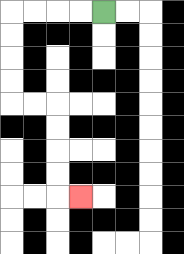{'start': '[4, 0]', 'end': '[3, 8]', 'path_directions': 'L,L,L,L,D,D,D,D,R,R,D,D,D,D,R', 'path_coordinates': '[[4, 0], [3, 0], [2, 0], [1, 0], [0, 0], [0, 1], [0, 2], [0, 3], [0, 4], [1, 4], [2, 4], [2, 5], [2, 6], [2, 7], [2, 8], [3, 8]]'}